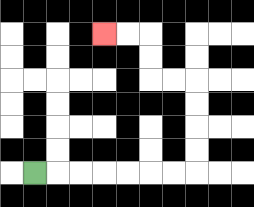{'start': '[1, 7]', 'end': '[4, 1]', 'path_directions': 'R,R,R,R,R,R,R,U,U,U,U,L,L,U,U,L,L', 'path_coordinates': '[[1, 7], [2, 7], [3, 7], [4, 7], [5, 7], [6, 7], [7, 7], [8, 7], [8, 6], [8, 5], [8, 4], [8, 3], [7, 3], [6, 3], [6, 2], [6, 1], [5, 1], [4, 1]]'}